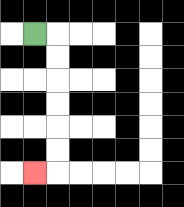{'start': '[1, 1]', 'end': '[1, 7]', 'path_directions': 'R,D,D,D,D,D,D,L', 'path_coordinates': '[[1, 1], [2, 1], [2, 2], [2, 3], [2, 4], [2, 5], [2, 6], [2, 7], [1, 7]]'}